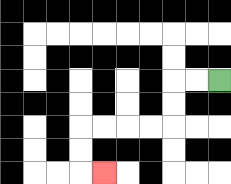{'start': '[9, 3]', 'end': '[4, 7]', 'path_directions': 'L,L,D,D,L,L,L,L,D,D,R', 'path_coordinates': '[[9, 3], [8, 3], [7, 3], [7, 4], [7, 5], [6, 5], [5, 5], [4, 5], [3, 5], [3, 6], [3, 7], [4, 7]]'}